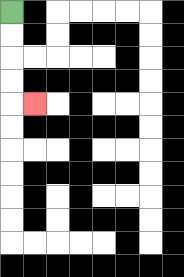{'start': '[0, 0]', 'end': '[1, 4]', 'path_directions': 'D,D,D,D,R', 'path_coordinates': '[[0, 0], [0, 1], [0, 2], [0, 3], [0, 4], [1, 4]]'}